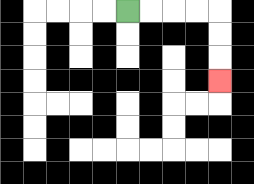{'start': '[5, 0]', 'end': '[9, 3]', 'path_directions': 'R,R,R,R,D,D,D', 'path_coordinates': '[[5, 0], [6, 0], [7, 0], [8, 0], [9, 0], [9, 1], [9, 2], [9, 3]]'}